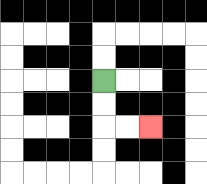{'start': '[4, 3]', 'end': '[6, 5]', 'path_directions': 'D,D,R,R', 'path_coordinates': '[[4, 3], [4, 4], [4, 5], [5, 5], [6, 5]]'}